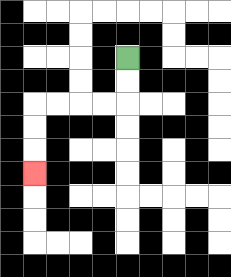{'start': '[5, 2]', 'end': '[1, 7]', 'path_directions': 'D,D,L,L,L,L,D,D,D', 'path_coordinates': '[[5, 2], [5, 3], [5, 4], [4, 4], [3, 4], [2, 4], [1, 4], [1, 5], [1, 6], [1, 7]]'}